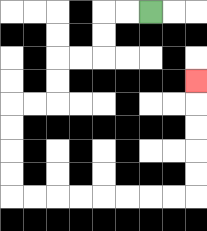{'start': '[6, 0]', 'end': '[8, 3]', 'path_directions': 'L,L,D,D,L,L,D,D,L,L,D,D,D,D,R,R,R,R,R,R,R,R,U,U,U,U,U', 'path_coordinates': '[[6, 0], [5, 0], [4, 0], [4, 1], [4, 2], [3, 2], [2, 2], [2, 3], [2, 4], [1, 4], [0, 4], [0, 5], [0, 6], [0, 7], [0, 8], [1, 8], [2, 8], [3, 8], [4, 8], [5, 8], [6, 8], [7, 8], [8, 8], [8, 7], [8, 6], [8, 5], [8, 4], [8, 3]]'}